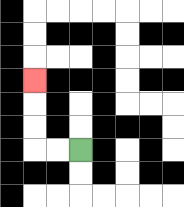{'start': '[3, 6]', 'end': '[1, 3]', 'path_directions': 'L,L,U,U,U', 'path_coordinates': '[[3, 6], [2, 6], [1, 6], [1, 5], [1, 4], [1, 3]]'}